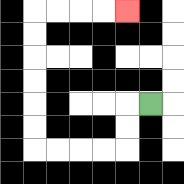{'start': '[6, 4]', 'end': '[5, 0]', 'path_directions': 'L,D,D,L,L,L,L,U,U,U,U,U,U,R,R,R,R', 'path_coordinates': '[[6, 4], [5, 4], [5, 5], [5, 6], [4, 6], [3, 6], [2, 6], [1, 6], [1, 5], [1, 4], [1, 3], [1, 2], [1, 1], [1, 0], [2, 0], [3, 0], [4, 0], [5, 0]]'}